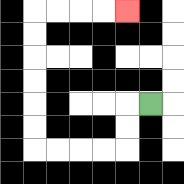{'start': '[6, 4]', 'end': '[5, 0]', 'path_directions': 'L,D,D,L,L,L,L,U,U,U,U,U,U,R,R,R,R', 'path_coordinates': '[[6, 4], [5, 4], [5, 5], [5, 6], [4, 6], [3, 6], [2, 6], [1, 6], [1, 5], [1, 4], [1, 3], [1, 2], [1, 1], [1, 0], [2, 0], [3, 0], [4, 0], [5, 0]]'}